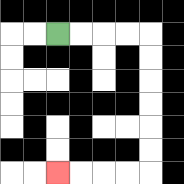{'start': '[2, 1]', 'end': '[2, 7]', 'path_directions': 'R,R,R,R,D,D,D,D,D,D,L,L,L,L', 'path_coordinates': '[[2, 1], [3, 1], [4, 1], [5, 1], [6, 1], [6, 2], [6, 3], [6, 4], [6, 5], [6, 6], [6, 7], [5, 7], [4, 7], [3, 7], [2, 7]]'}